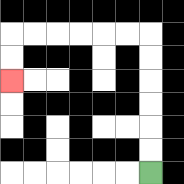{'start': '[6, 7]', 'end': '[0, 3]', 'path_directions': 'U,U,U,U,U,U,L,L,L,L,L,L,D,D', 'path_coordinates': '[[6, 7], [6, 6], [6, 5], [6, 4], [6, 3], [6, 2], [6, 1], [5, 1], [4, 1], [3, 1], [2, 1], [1, 1], [0, 1], [0, 2], [0, 3]]'}